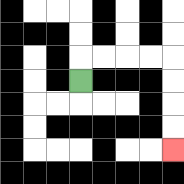{'start': '[3, 3]', 'end': '[7, 6]', 'path_directions': 'U,R,R,R,R,D,D,D,D', 'path_coordinates': '[[3, 3], [3, 2], [4, 2], [5, 2], [6, 2], [7, 2], [7, 3], [7, 4], [7, 5], [7, 6]]'}